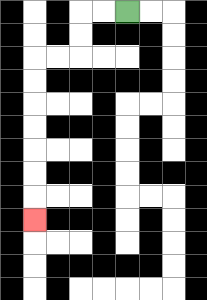{'start': '[5, 0]', 'end': '[1, 9]', 'path_directions': 'L,L,D,D,L,L,D,D,D,D,D,D,D', 'path_coordinates': '[[5, 0], [4, 0], [3, 0], [3, 1], [3, 2], [2, 2], [1, 2], [1, 3], [1, 4], [1, 5], [1, 6], [1, 7], [1, 8], [1, 9]]'}